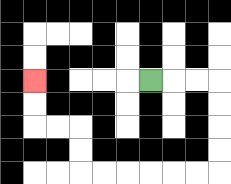{'start': '[6, 3]', 'end': '[1, 3]', 'path_directions': 'R,R,R,D,D,D,D,L,L,L,L,L,L,U,U,L,L,U,U', 'path_coordinates': '[[6, 3], [7, 3], [8, 3], [9, 3], [9, 4], [9, 5], [9, 6], [9, 7], [8, 7], [7, 7], [6, 7], [5, 7], [4, 7], [3, 7], [3, 6], [3, 5], [2, 5], [1, 5], [1, 4], [1, 3]]'}